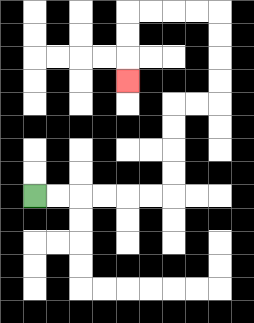{'start': '[1, 8]', 'end': '[5, 3]', 'path_directions': 'R,R,R,R,R,R,U,U,U,U,R,R,U,U,U,U,L,L,L,L,D,D,D', 'path_coordinates': '[[1, 8], [2, 8], [3, 8], [4, 8], [5, 8], [6, 8], [7, 8], [7, 7], [7, 6], [7, 5], [7, 4], [8, 4], [9, 4], [9, 3], [9, 2], [9, 1], [9, 0], [8, 0], [7, 0], [6, 0], [5, 0], [5, 1], [5, 2], [5, 3]]'}